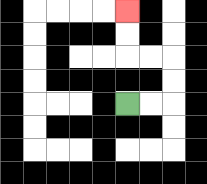{'start': '[5, 4]', 'end': '[5, 0]', 'path_directions': 'R,R,U,U,L,L,U,U', 'path_coordinates': '[[5, 4], [6, 4], [7, 4], [7, 3], [7, 2], [6, 2], [5, 2], [5, 1], [5, 0]]'}